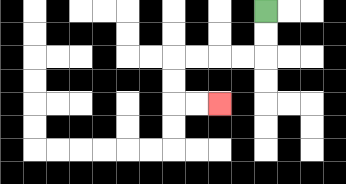{'start': '[11, 0]', 'end': '[9, 4]', 'path_directions': 'D,D,L,L,L,L,D,D,R,R', 'path_coordinates': '[[11, 0], [11, 1], [11, 2], [10, 2], [9, 2], [8, 2], [7, 2], [7, 3], [7, 4], [8, 4], [9, 4]]'}